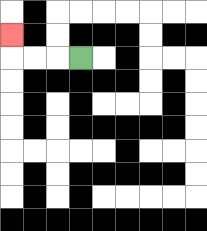{'start': '[3, 2]', 'end': '[0, 1]', 'path_directions': 'L,L,L,U', 'path_coordinates': '[[3, 2], [2, 2], [1, 2], [0, 2], [0, 1]]'}